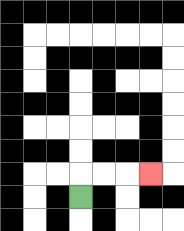{'start': '[3, 8]', 'end': '[6, 7]', 'path_directions': 'U,R,R,R', 'path_coordinates': '[[3, 8], [3, 7], [4, 7], [5, 7], [6, 7]]'}